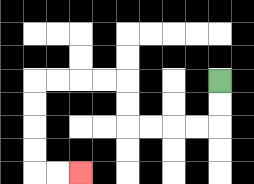{'start': '[9, 3]', 'end': '[3, 7]', 'path_directions': 'D,D,L,L,L,L,U,U,L,L,L,L,D,D,D,D,R,R', 'path_coordinates': '[[9, 3], [9, 4], [9, 5], [8, 5], [7, 5], [6, 5], [5, 5], [5, 4], [5, 3], [4, 3], [3, 3], [2, 3], [1, 3], [1, 4], [1, 5], [1, 6], [1, 7], [2, 7], [3, 7]]'}